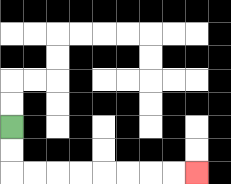{'start': '[0, 5]', 'end': '[8, 7]', 'path_directions': 'D,D,R,R,R,R,R,R,R,R', 'path_coordinates': '[[0, 5], [0, 6], [0, 7], [1, 7], [2, 7], [3, 7], [4, 7], [5, 7], [6, 7], [7, 7], [8, 7]]'}